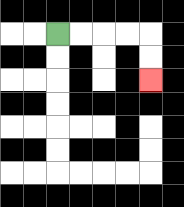{'start': '[2, 1]', 'end': '[6, 3]', 'path_directions': 'R,R,R,R,D,D', 'path_coordinates': '[[2, 1], [3, 1], [4, 1], [5, 1], [6, 1], [6, 2], [6, 3]]'}